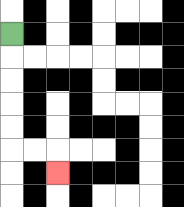{'start': '[0, 1]', 'end': '[2, 7]', 'path_directions': 'D,D,D,D,D,R,R,D', 'path_coordinates': '[[0, 1], [0, 2], [0, 3], [0, 4], [0, 5], [0, 6], [1, 6], [2, 6], [2, 7]]'}